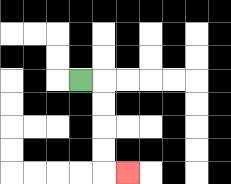{'start': '[3, 3]', 'end': '[5, 7]', 'path_directions': 'R,D,D,D,D,R', 'path_coordinates': '[[3, 3], [4, 3], [4, 4], [4, 5], [4, 6], [4, 7], [5, 7]]'}